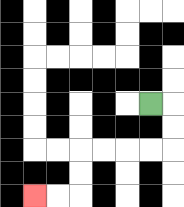{'start': '[6, 4]', 'end': '[1, 8]', 'path_directions': 'R,D,D,L,L,L,L,D,D,L,L', 'path_coordinates': '[[6, 4], [7, 4], [7, 5], [7, 6], [6, 6], [5, 6], [4, 6], [3, 6], [3, 7], [3, 8], [2, 8], [1, 8]]'}